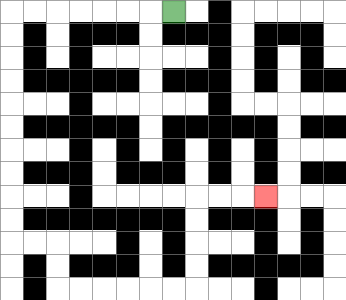{'start': '[7, 0]', 'end': '[11, 8]', 'path_directions': 'L,L,L,L,L,L,L,D,D,D,D,D,D,D,D,D,D,R,R,D,D,R,R,R,R,R,R,U,U,U,U,R,R,R', 'path_coordinates': '[[7, 0], [6, 0], [5, 0], [4, 0], [3, 0], [2, 0], [1, 0], [0, 0], [0, 1], [0, 2], [0, 3], [0, 4], [0, 5], [0, 6], [0, 7], [0, 8], [0, 9], [0, 10], [1, 10], [2, 10], [2, 11], [2, 12], [3, 12], [4, 12], [5, 12], [6, 12], [7, 12], [8, 12], [8, 11], [8, 10], [8, 9], [8, 8], [9, 8], [10, 8], [11, 8]]'}